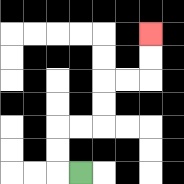{'start': '[3, 7]', 'end': '[6, 1]', 'path_directions': 'L,U,U,R,R,U,U,R,R,U,U', 'path_coordinates': '[[3, 7], [2, 7], [2, 6], [2, 5], [3, 5], [4, 5], [4, 4], [4, 3], [5, 3], [6, 3], [6, 2], [6, 1]]'}